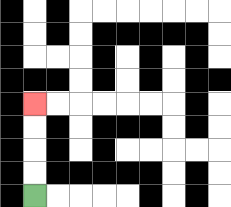{'start': '[1, 8]', 'end': '[1, 4]', 'path_directions': 'U,U,U,U', 'path_coordinates': '[[1, 8], [1, 7], [1, 6], [1, 5], [1, 4]]'}